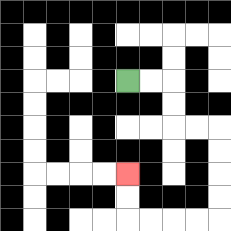{'start': '[5, 3]', 'end': '[5, 7]', 'path_directions': 'R,R,D,D,R,R,D,D,D,D,L,L,L,L,U,U', 'path_coordinates': '[[5, 3], [6, 3], [7, 3], [7, 4], [7, 5], [8, 5], [9, 5], [9, 6], [9, 7], [9, 8], [9, 9], [8, 9], [7, 9], [6, 9], [5, 9], [5, 8], [5, 7]]'}